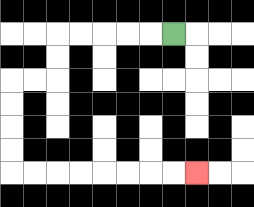{'start': '[7, 1]', 'end': '[8, 7]', 'path_directions': 'L,L,L,L,L,D,D,L,L,D,D,D,D,R,R,R,R,R,R,R,R', 'path_coordinates': '[[7, 1], [6, 1], [5, 1], [4, 1], [3, 1], [2, 1], [2, 2], [2, 3], [1, 3], [0, 3], [0, 4], [0, 5], [0, 6], [0, 7], [1, 7], [2, 7], [3, 7], [4, 7], [5, 7], [6, 7], [7, 7], [8, 7]]'}